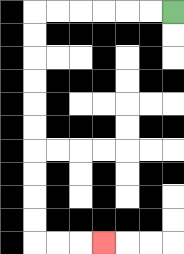{'start': '[7, 0]', 'end': '[4, 10]', 'path_directions': 'L,L,L,L,L,L,D,D,D,D,D,D,D,D,D,D,R,R,R', 'path_coordinates': '[[7, 0], [6, 0], [5, 0], [4, 0], [3, 0], [2, 0], [1, 0], [1, 1], [1, 2], [1, 3], [1, 4], [1, 5], [1, 6], [1, 7], [1, 8], [1, 9], [1, 10], [2, 10], [3, 10], [4, 10]]'}